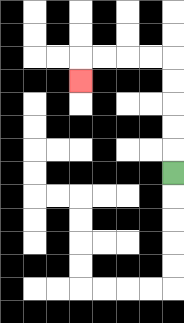{'start': '[7, 7]', 'end': '[3, 3]', 'path_directions': 'U,U,U,U,U,L,L,L,L,D', 'path_coordinates': '[[7, 7], [7, 6], [7, 5], [7, 4], [7, 3], [7, 2], [6, 2], [5, 2], [4, 2], [3, 2], [3, 3]]'}